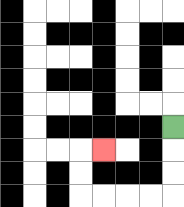{'start': '[7, 5]', 'end': '[4, 6]', 'path_directions': 'D,D,D,L,L,L,L,U,U,R', 'path_coordinates': '[[7, 5], [7, 6], [7, 7], [7, 8], [6, 8], [5, 8], [4, 8], [3, 8], [3, 7], [3, 6], [4, 6]]'}